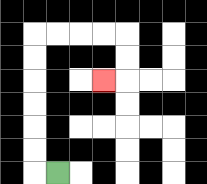{'start': '[2, 7]', 'end': '[4, 3]', 'path_directions': 'L,U,U,U,U,U,U,R,R,R,R,D,D,L', 'path_coordinates': '[[2, 7], [1, 7], [1, 6], [1, 5], [1, 4], [1, 3], [1, 2], [1, 1], [2, 1], [3, 1], [4, 1], [5, 1], [5, 2], [5, 3], [4, 3]]'}